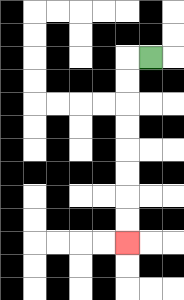{'start': '[6, 2]', 'end': '[5, 10]', 'path_directions': 'L,D,D,D,D,D,D,D,D', 'path_coordinates': '[[6, 2], [5, 2], [5, 3], [5, 4], [5, 5], [5, 6], [5, 7], [5, 8], [5, 9], [5, 10]]'}